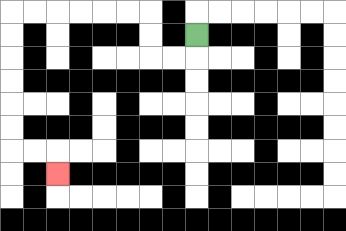{'start': '[8, 1]', 'end': '[2, 7]', 'path_directions': 'D,L,L,U,U,L,L,L,L,L,L,D,D,D,D,D,D,R,R,D', 'path_coordinates': '[[8, 1], [8, 2], [7, 2], [6, 2], [6, 1], [6, 0], [5, 0], [4, 0], [3, 0], [2, 0], [1, 0], [0, 0], [0, 1], [0, 2], [0, 3], [0, 4], [0, 5], [0, 6], [1, 6], [2, 6], [2, 7]]'}